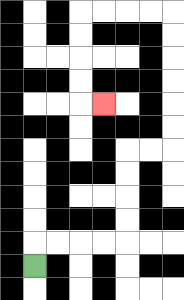{'start': '[1, 11]', 'end': '[4, 4]', 'path_directions': 'U,R,R,R,R,U,U,U,U,R,R,U,U,U,U,U,U,L,L,L,L,D,D,D,D,R', 'path_coordinates': '[[1, 11], [1, 10], [2, 10], [3, 10], [4, 10], [5, 10], [5, 9], [5, 8], [5, 7], [5, 6], [6, 6], [7, 6], [7, 5], [7, 4], [7, 3], [7, 2], [7, 1], [7, 0], [6, 0], [5, 0], [4, 0], [3, 0], [3, 1], [3, 2], [3, 3], [3, 4], [4, 4]]'}